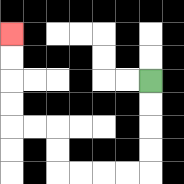{'start': '[6, 3]', 'end': '[0, 1]', 'path_directions': 'D,D,D,D,L,L,L,L,U,U,L,L,U,U,U,U', 'path_coordinates': '[[6, 3], [6, 4], [6, 5], [6, 6], [6, 7], [5, 7], [4, 7], [3, 7], [2, 7], [2, 6], [2, 5], [1, 5], [0, 5], [0, 4], [0, 3], [0, 2], [0, 1]]'}